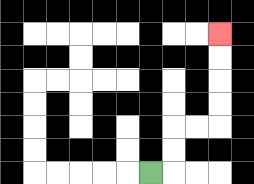{'start': '[6, 7]', 'end': '[9, 1]', 'path_directions': 'R,U,U,R,R,U,U,U,U', 'path_coordinates': '[[6, 7], [7, 7], [7, 6], [7, 5], [8, 5], [9, 5], [9, 4], [9, 3], [9, 2], [9, 1]]'}